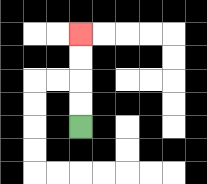{'start': '[3, 5]', 'end': '[3, 1]', 'path_directions': 'U,U,U,U', 'path_coordinates': '[[3, 5], [3, 4], [3, 3], [3, 2], [3, 1]]'}